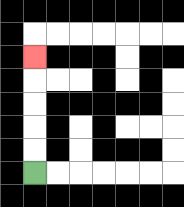{'start': '[1, 7]', 'end': '[1, 2]', 'path_directions': 'U,U,U,U,U', 'path_coordinates': '[[1, 7], [1, 6], [1, 5], [1, 4], [1, 3], [1, 2]]'}